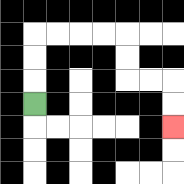{'start': '[1, 4]', 'end': '[7, 5]', 'path_directions': 'U,U,U,R,R,R,R,D,D,R,R,D,D', 'path_coordinates': '[[1, 4], [1, 3], [1, 2], [1, 1], [2, 1], [3, 1], [4, 1], [5, 1], [5, 2], [5, 3], [6, 3], [7, 3], [7, 4], [7, 5]]'}